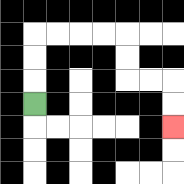{'start': '[1, 4]', 'end': '[7, 5]', 'path_directions': 'U,U,U,R,R,R,R,D,D,R,R,D,D', 'path_coordinates': '[[1, 4], [1, 3], [1, 2], [1, 1], [2, 1], [3, 1], [4, 1], [5, 1], [5, 2], [5, 3], [6, 3], [7, 3], [7, 4], [7, 5]]'}